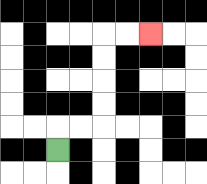{'start': '[2, 6]', 'end': '[6, 1]', 'path_directions': 'U,R,R,U,U,U,U,R,R', 'path_coordinates': '[[2, 6], [2, 5], [3, 5], [4, 5], [4, 4], [4, 3], [4, 2], [4, 1], [5, 1], [6, 1]]'}